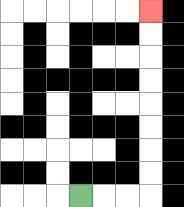{'start': '[3, 8]', 'end': '[6, 0]', 'path_directions': 'R,R,R,U,U,U,U,U,U,U,U', 'path_coordinates': '[[3, 8], [4, 8], [5, 8], [6, 8], [6, 7], [6, 6], [6, 5], [6, 4], [6, 3], [6, 2], [6, 1], [6, 0]]'}